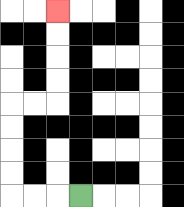{'start': '[3, 8]', 'end': '[2, 0]', 'path_directions': 'L,L,L,U,U,U,U,R,R,U,U,U,U', 'path_coordinates': '[[3, 8], [2, 8], [1, 8], [0, 8], [0, 7], [0, 6], [0, 5], [0, 4], [1, 4], [2, 4], [2, 3], [2, 2], [2, 1], [2, 0]]'}